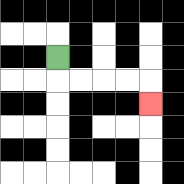{'start': '[2, 2]', 'end': '[6, 4]', 'path_directions': 'D,R,R,R,R,D', 'path_coordinates': '[[2, 2], [2, 3], [3, 3], [4, 3], [5, 3], [6, 3], [6, 4]]'}